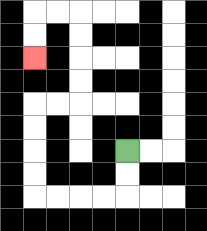{'start': '[5, 6]', 'end': '[1, 2]', 'path_directions': 'D,D,L,L,L,L,U,U,U,U,R,R,U,U,U,U,L,L,D,D', 'path_coordinates': '[[5, 6], [5, 7], [5, 8], [4, 8], [3, 8], [2, 8], [1, 8], [1, 7], [1, 6], [1, 5], [1, 4], [2, 4], [3, 4], [3, 3], [3, 2], [3, 1], [3, 0], [2, 0], [1, 0], [1, 1], [1, 2]]'}